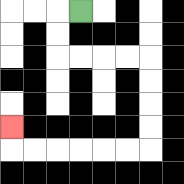{'start': '[3, 0]', 'end': '[0, 5]', 'path_directions': 'L,D,D,R,R,R,R,D,D,D,D,L,L,L,L,L,L,U', 'path_coordinates': '[[3, 0], [2, 0], [2, 1], [2, 2], [3, 2], [4, 2], [5, 2], [6, 2], [6, 3], [6, 4], [6, 5], [6, 6], [5, 6], [4, 6], [3, 6], [2, 6], [1, 6], [0, 6], [0, 5]]'}